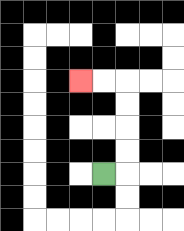{'start': '[4, 7]', 'end': '[3, 3]', 'path_directions': 'R,U,U,U,U,L,L', 'path_coordinates': '[[4, 7], [5, 7], [5, 6], [5, 5], [5, 4], [5, 3], [4, 3], [3, 3]]'}